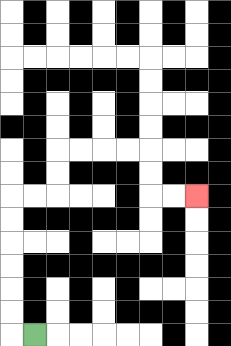{'start': '[1, 14]', 'end': '[8, 8]', 'path_directions': 'L,U,U,U,U,U,U,R,R,U,U,R,R,R,R,D,D,R,R', 'path_coordinates': '[[1, 14], [0, 14], [0, 13], [0, 12], [0, 11], [0, 10], [0, 9], [0, 8], [1, 8], [2, 8], [2, 7], [2, 6], [3, 6], [4, 6], [5, 6], [6, 6], [6, 7], [6, 8], [7, 8], [8, 8]]'}